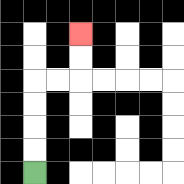{'start': '[1, 7]', 'end': '[3, 1]', 'path_directions': 'U,U,U,U,R,R,U,U', 'path_coordinates': '[[1, 7], [1, 6], [1, 5], [1, 4], [1, 3], [2, 3], [3, 3], [3, 2], [3, 1]]'}